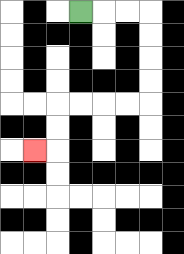{'start': '[3, 0]', 'end': '[1, 6]', 'path_directions': 'R,R,R,D,D,D,D,L,L,L,L,D,D,L', 'path_coordinates': '[[3, 0], [4, 0], [5, 0], [6, 0], [6, 1], [6, 2], [6, 3], [6, 4], [5, 4], [4, 4], [3, 4], [2, 4], [2, 5], [2, 6], [1, 6]]'}